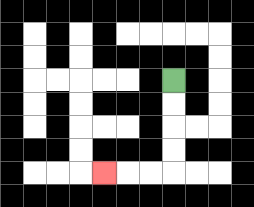{'start': '[7, 3]', 'end': '[4, 7]', 'path_directions': 'D,D,D,D,L,L,L', 'path_coordinates': '[[7, 3], [7, 4], [7, 5], [7, 6], [7, 7], [6, 7], [5, 7], [4, 7]]'}